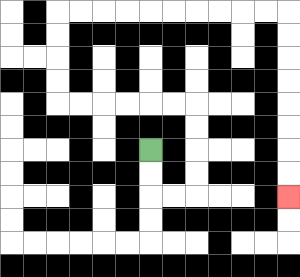{'start': '[6, 6]', 'end': '[12, 8]', 'path_directions': 'D,D,R,R,U,U,U,U,L,L,L,L,L,L,U,U,U,U,R,R,R,R,R,R,R,R,R,R,D,D,D,D,D,D,D,D', 'path_coordinates': '[[6, 6], [6, 7], [6, 8], [7, 8], [8, 8], [8, 7], [8, 6], [8, 5], [8, 4], [7, 4], [6, 4], [5, 4], [4, 4], [3, 4], [2, 4], [2, 3], [2, 2], [2, 1], [2, 0], [3, 0], [4, 0], [5, 0], [6, 0], [7, 0], [8, 0], [9, 0], [10, 0], [11, 0], [12, 0], [12, 1], [12, 2], [12, 3], [12, 4], [12, 5], [12, 6], [12, 7], [12, 8]]'}